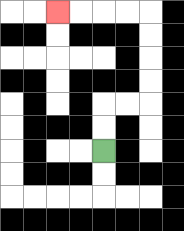{'start': '[4, 6]', 'end': '[2, 0]', 'path_directions': 'U,U,R,R,U,U,U,U,L,L,L,L', 'path_coordinates': '[[4, 6], [4, 5], [4, 4], [5, 4], [6, 4], [6, 3], [6, 2], [6, 1], [6, 0], [5, 0], [4, 0], [3, 0], [2, 0]]'}